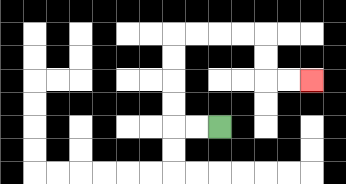{'start': '[9, 5]', 'end': '[13, 3]', 'path_directions': 'L,L,U,U,U,U,R,R,R,R,D,D,R,R', 'path_coordinates': '[[9, 5], [8, 5], [7, 5], [7, 4], [7, 3], [7, 2], [7, 1], [8, 1], [9, 1], [10, 1], [11, 1], [11, 2], [11, 3], [12, 3], [13, 3]]'}